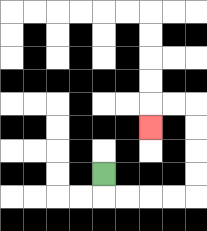{'start': '[4, 7]', 'end': '[6, 5]', 'path_directions': 'D,R,R,R,R,U,U,U,U,L,L,D', 'path_coordinates': '[[4, 7], [4, 8], [5, 8], [6, 8], [7, 8], [8, 8], [8, 7], [8, 6], [8, 5], [8, 4], [7, 4], [6, 4], [6, 5]]'}